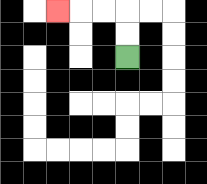{'start': '[5, 2]', 'end': '[2, 0]', 'path_directions': 'U,U,L,L,L', 'path_coordinates': '[[5, 2], [5, 1], [5, 0], [4, 0], [3, 0], [2, 0]]'}